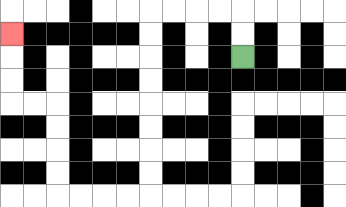{'start': '[10, 2]', 'end': '[0, 1]', 'path_directions': 'U,U,L,L,L,L,D,D,D,D,D,D,D,D,L,L,L,L,U,U,U,U,L,L,U,U,U', 'path_coordinates': '[[10, 2], [10, 1], [10, 0], [9, 0], [8, 0], [7, 0], [6, 0], [6, 1], [6, 2], [6, 3], [6, 4], [6, 5], [6, 6], [6, 7], [6, 8], [5, 8], [4, 8], [3, 8], [2, 8], [2, 7], [2, 6], [2, 5], [2, 4], [1, 4], [0, 4], [0, 3], [0, 2], [0, 1]]'}